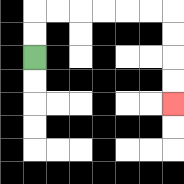{'start': '[1, 2]', 'end': '[7, 4]', 'path_directions': 'U,U,R,R,R,R,R,R,D,D,D,D', 'path_coordinates': '[[1, 2], [1, 1], [1, 0], [2, 0], [3, 0], [4, 0], [5, 0], [6, 0], [7, 0], [7, 1], [7, 2], [7, 3], [7, 4]]'}